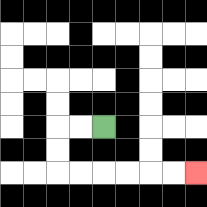{'start': '[4, 5]', 'end': '[8, 7]', 'path_directions': 'L,L,D,D,R,R,R,R,R,R', 'path_coordinates': '[[4, 5], [3, 5], [2, 5], [2, 6], [2, 7], [3, 7], [4, 7], [5, 7], [6, 7], [7, 7], [8, 7]]'}